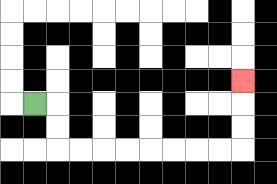{'start': '[1, 4]', 'end': '[10, 3]', 'path_directions': 'R,D,D,R,R,R,R,R,R,R,R,U,U,U', 'path_coordinates': '[[1, 4], [2, 4], [2, 5], [2, 6], [3, 6], [4, 6], [5, 6], [6, 6], [7, 6], [8, 6], [9, 6], [10, 6], [10, 5], [10, 4], [10, 3]]'}